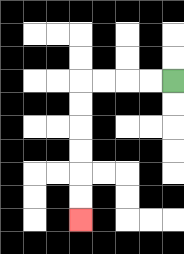{'start': '[7, 3]', 'end': '[3, 9]', 'path_directions': 'L,L,L,L,D,D,D,D,D,D', 'path_coordinates': '[[7, 3], [6, 3], [5, 3], [4, 3], [3, 3], [3, 4], [3, 5], [3, 6], [3, 7], [3, 8], [3, 9]]'}